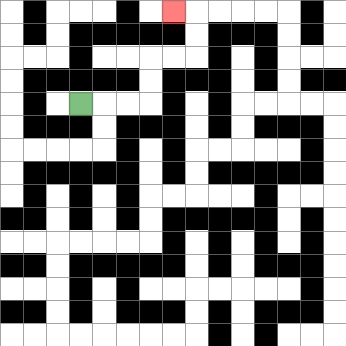{'start': '[3, 4]', 'end': '[7, 0]', 'path_directions': 'R,R,R,U,U,R,R,U,U,L', 'path_coordinates': '[[3, 4], [4, 4], [5, 4], [6, 4], [6, 3], [6, 2], [7, 2], [8, 2], [8, 1], [8, 0], [7, 0]]'}